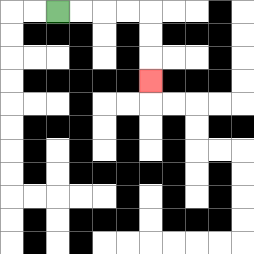{'start': '[2, 0]', 'end': '[6, 3]', 'path_directions': 'R,R,R,R,D,D,D', 'path_coordinates': '[[2, 0], [3, 0], [4, 0], [5, 0], [6, 0], [6, 1], [6, 2], [6, 3]]'}